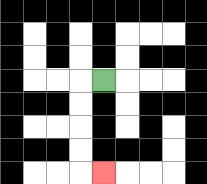{'start': '[4, 3]', 'end': '[4, 7]', 'path_directions': 'L,D,D,D,D,R', 'path_coordinates': '[[4, 3], [3, 3], [3, 4], [3, 5], [3, 6], [3, 7], [4, 7]]'}